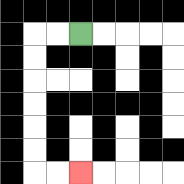{'start': '[3, 1]', 'end': '[3, 7]', 'path_directions': 'L,L,D,D,D,D,D,D,R,R', 'path_coordinates': '[[3, 1], [2, 1], [1, 1], [1, 2], [1, 3], [1, 4], [1, 5], [1, 6], [1, 7], [2, 7], [3, 7]]'}